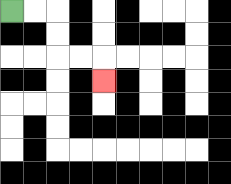{'start': '[0, 0]', 'end': '[4, 3]', 'path_directions': 'R,R,D,D,R,R,D', 'path_coordinates': '[[0, 0], [1, 0], [2, 0], [2, 1], [2, 2], [3, 2], [4, 2], [4, 3]]'}